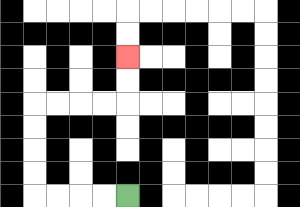{'start': '[5, 8]', 'end': '[5, 2]', 'path_directions': 'L,L,L,L,U,U,U,U,R,R,R,R,U,U', 'path_coordinates': '[[5, 8], [4, 8], [3, 8], [2, 8], [1, 8], [1, 7], [1, 6], [1, 5], [1, 4], [2, 4], [3, 4], [4, 4], [5, 4], [5, 3], [5, 2]]'}